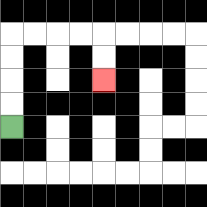{'start': '[0, 5]', 'end': '[4, 3]', 'path_directions': 'U,U,U,U,R,R,R,R,D,D', 'path_coordinates': '[[0, 5], [0, 4], [0, 3], [0, 2], [0, 1], [1, 1], [2, 1], [3, 1], [4, 1], [4, 2], [4, 3]]'}